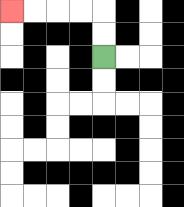{'start': '[4, 2]', 'end': '[0, 0]', 'path_directions': 'U,U,L,L,L,L', 'path_coordinates': '[[4, 2], [4, 1], [4, 0], [3, 0], [2, 0], [1, 0], [0, 0]]'}